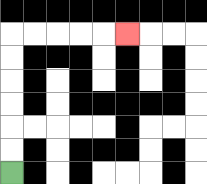{'start': '[0, 7]', 'end': '[5, 1]', 'path_directions': 'U,U,U,U,U,U,R,R,R,R,R', 'path_coordinates': '[[0, 7], [0, 6], [0, 5], [0, 4], [0, 3], [0, 2], [0, 1], [1, 1], [2, 1], [3, 1], [4, 1], [5, 1]]'}